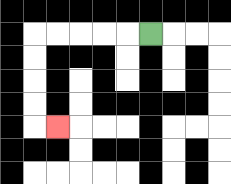{'start': '[6, 1]', 'end': '[2, 5]', 'path_directions': 'L,L,L,L,L,D,D,D,D,R', 'path_coordinates': '[[6, 1], [5, 1], [4, 1], [3, 1], [2, 1], [1, 1], [1, 2], [1, 3], [1, 4], [1, 5], [2, 5]]'}